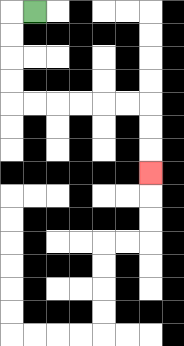{'start': '[1, 0]', 'end': '[6, 7]', 'path_directions': 'L,D,D,D,D,R,R,R,R,R,R,D,D,D', 'path_coordinates': '[[1, 0], [0, 0], [0, 1], [0, 2], [0, 3], [0, 4], [1, 4], [2, 4], [3, 4], [4, 4], [5, 4], [6, 4], [6, 5], [6, 6], [6, 7]]'}